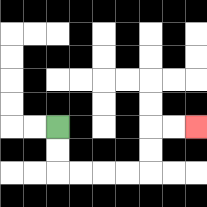{'start': '[2, 5]', 'end': '[8, 5]', 'path_directions': 'D,D,R,R,R,R,U,U,R,R', 'path_coordinates': '[[2, 5], [2, 6], [2, 7], [3, 7], [4, 7], [5, 7], [6, 7], [6, 6], [6, 5], [7, 5], [8, 5]]'}